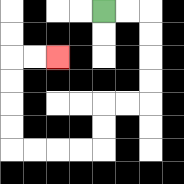{'start': '[4, 0]', 'end': '[2, 2]', 'path_directions': 'R,R,D,D,D,D,L,L,D,D,L,L,L,L,U,U,U,U,R,R', 'path_coordinates': '[[4, 0], [5, 0], [6, 0], [6, 1], [6, 2], [6, 3], [6, 4], [5, 4], [4, 4], [4, 5], [4, 6], [3, 6], [2, 6], [1, 6], [0, 6], [0, 5], [0, 4], [0, 3], [0, 2], [1, 2], [2, 2]]'}